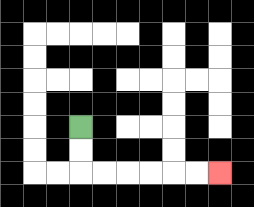{'start': '[3, 5]', 'end': '[9, 7]', 'path_directions': 'D,D,R,R,R,R,R,R', 'path_coordinates': '[[3, 5], [3, 6], [3, 7], [4, 7], [5, 7], [6, 7], [7, 7], [8, 7], [9, 7]]'}